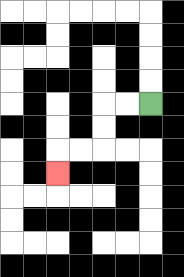{'start': '[6, 4]', 'end': '[2, 7]', 'path_directions': 'L,L,D,D,L,L,D', 'path_coordinates': '[[6, 4], [5, 4], [4, 4], [4, 5], [4, 6], [3, 6], [2, 6], [2, 7]]'}